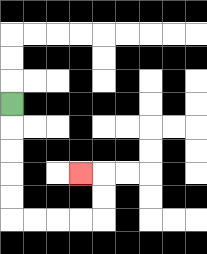{'start': '[0, 4]', 'end': '[3, 7]', 'path_directions': 'D,D,D,D,D,R,R,R,R,U,U,L', 'path_coordinates': '[[0, 4], [0, 5], [0, 6], [0, 7], [0, 8], [0, 9], [1, 9], [2, 9], [3, 9], [4, 9], [4, 8], [4, 7], [3, 7]]'}